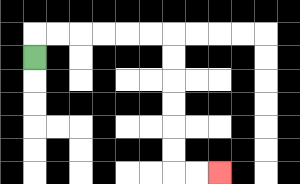{'start': '[1, 2]', 'end': '[9, 7]', 'path_directions': 'U,R,R,R,R,R,R,D,D,D,D,D,D,R,R', 'path_coordinates': '[[1, 2], [1, 1], [2, 1], [3, 1], [4, 1], [5, 1], [6, 1], [7, 1], [7, 2], [7, 3], [7, 4], [7, 5], [7, 6], [7, 7], [8, 7], [9, 7]]'}